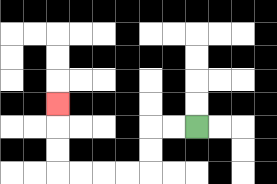{'start': '[8, 5]', 'end': '[2, 4]', 'path_directions': 'L,L,D,D,L,L,L,L,U,U,U', 'path_coordinates': '[[8, 5], [7, 5], [6, 5], [6, 6], [6, 7], [5, 7], [4, 7], [3, 7], [2, 7], [2, 6], [2, 5], [2, 4]]'}